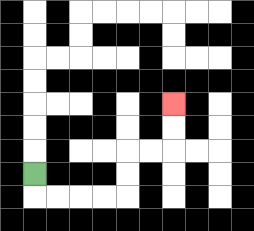{'start': '[1, 7]', 'end': '[7, 4]', 'path_directions': 'D,R,R,R,R,U,U,R,R,U,U', 'path_coordinates': '[[1, 7], [1, 8], [2, 8], [3, 8], [4, 8], [5, 8], [5, 7], [5, 6], [6, 6], [7, 6], [7, 5], [7, 4]]'}